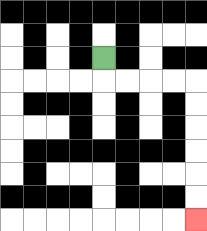{'start': '[4, 2]', 'end': '[8, 9]', 'path_directions': 'D,R,R,R,R,D,D,D,D,D,D', 'path_coordinates': '[[4, 2], [4, 3], [5, 3], [6, 3], [7, 3], [8, 3], [8, 4], [8, 5], [8, 6], [8, 7], [8, 8], [8, 9]]'}